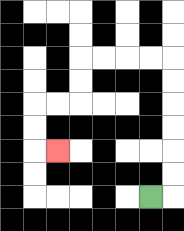{'start': '[6, 8]', 'end': '[2, 6]', 'path_directions': 'R,U,U,U,U,U,U,L,L,L,L,D,D,L,L,D,D,R', 'path_coordinates': '[[6, 8], [7, 8], [7, 7], [7, 6], [7, 5], [7, 4], [7, 3], [7, 2], [6, 2], [5, 2], [4, 2], [3, 2], [3, 3], [3, 4], [2, 4], [1, 4], [1, 5], [1, 6], [2, 6]]'}